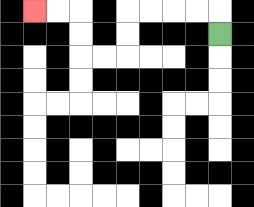{'start': '[9, 1]', 'end': '[1, 0]', 'path_directions': 'U,L,L,L,L,D,D,L,L,U,U,L,L', 'path_coordinates': '[[9, 1], [9, 0], [8, 0], [7, 0], [6, 0], [5, 0], [5, 1], [5, 2], [4, 2], [3, 2], [3, 1], [3, 0], [2, 0], [1, 0]]'}